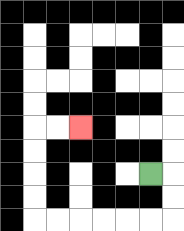{'start': '[6, 7]', 'end': '[3, 5]', 'path_directions': 'R,D,D,L,L,L,L,L,L,U,U,U,U,R,R', 'path_coordinates': '[[6, 7], [7, 7], [7, 8], [7, 9], [6, 9], [5, 9], [4, 9], [3, 9], [2, 9], [1, 9], [1, 8], [1, 7], [1, 6], [1, 5], [2, 5], [3, 5]]'}